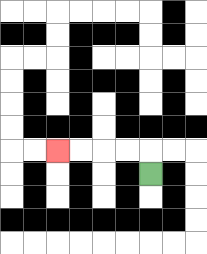{'start': '[6, 7]', 'end': '[2, 6]', 'path_directions': 'U,L,L,L,L', 'path_coordinates': '[[6, 7], [6, 6], [5, 6], [4, 6], [3, 6], [2, 6]]'}